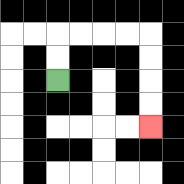{'start': '[2, 3]', 'end': '[6, 5]', 'path_directions': 'U,U,R,R,R,R,D,D,D,D', 'path_coordinates': '[[2, 3], [2, 2], [2, 1], [3, 1], [4, 1], [5, 1], [6, 1], [6, 2], [6, 3], [6, 4], [6, 5]]'}